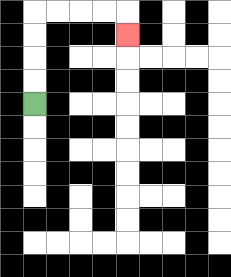{'start': '[1, 4]', 'end': '[5, 1]', 'path_directions': 'U,U,U,U,R,R,R,R,D', 'path_coordinates': '[[1, 4], [1, 3], [1, 2], [1, 1], [1, 0], [2, 0], [3, 0], [4, 0], [5, 0], [5, 1]]'}